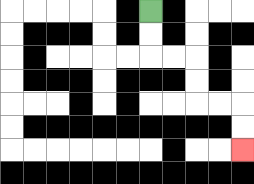{'start': '[6, 0]', 'end': '[10, 6]', 'path_directions': 'D,D,R,R,D,D,R,R,D,D', 'path_coordinates': '[[6, 0], [6, 1], [6, 2], [7, 2], [8, 2], [8, 3], [8, 4], [9, 4], [10, 4], [10, 5], [10, 6]]'}